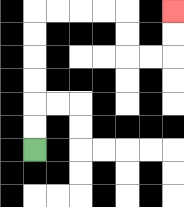{'start': '[1, 6]', 'end': '[7, 0]', 'path_directions': 'U,U,U,U,U,U,R,R,R,R,D,D,R,R,U,U', 'path_coordinates': '[[1, 6], [1, 5], [1, 4], [1, 3], [1, 2], [1, 1], [1, 0], [2, 0], [3, 0], [4, 0], [5, 0], [5, 1], [5, 2], [6, 2], [7, 2], [7, 1], [7, 0]]'}